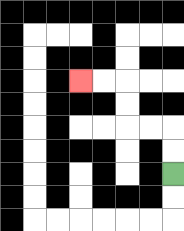{'start': '[7, 7]', 'end': '[3, 3]', 'path_directions': 'U,U,L,L,U,U,L,L', 'path_coordinates': '[[7, 7], [7, 6], [7, 5], [6, 5], [5, 5], [5, 4], [5, 3], [4, 3], [3, 3]]'}